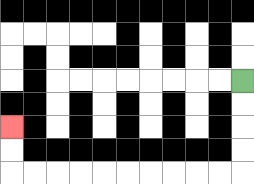{'start': '[10, 3]', 'end': '[0, 5]', 'path_directions': 'D,D,D,D,L,L,L,L,L,L,L,L,L,L,U,U', 'path_coordinates': '[[10, 3], [10, 4], [10, 5], [10, 6], [10, 7], [9, 7], [8, 7], [7, 7], [6, 7], [5, 7], [4, 7], [3, 7], [2, 7], [1, 7], [0, 7], [0, 6], [0, 5]]'}